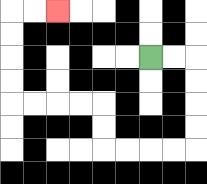{'start': '[6, 2]', 'end': '[2, 0]', 'path_directions': 'R,R,D,D,D,D,L,L,L,L,U,U,L,L,L,L,U,U,U,U,R,R', 'path_coordinates': '[[6, 2], [7, 2], [8, 2], [8, 3], [8, 4], [8, 5], [8, 6], [7, 6], [6, 6], [5, 6], [4, 6], [4, 5], [4, 4], [3, 4], [2, 4], [1, 4], [0, 4], [0, 3], [0, 2], [0, 1], [0, 0], [1, 0], [2, 0]]'}